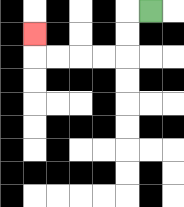{'start': '[6, 0]', 'end': '[1, 1]', 'path_directions': 'L,D,D,L,L,L,L,U', 'path_coordinates': '[[6, 0], [5, 0], [5, 1], [5, 2], [4, 2], [3, 2], [2, 2], [1, 2], [1, 1]]'}